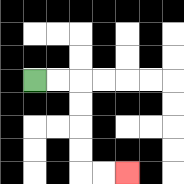{'start': '[1, 3]', 'end': '[5, 7]', 'path_directions': 'R,R,D,D,D,D,R,R', 'path_coordinates': '[[1, 3], [2, 3], [3, 3], [3, 4], [3, 5], [3, 6], [3, 7], [4, 7], [5, 7]]'}